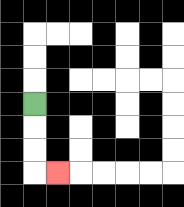{'start': '[1, 4]', 'end': '[2, 7]', 'path_directions': 'D,D,D,R', 'path_coordinates': '[[1, 4], [1, 5], [1, 6], [1, 7], [2, 7]]'}